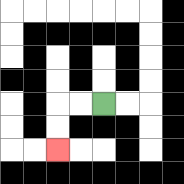{'start': '[4, 4]', 'end': '[2, 6]', 'path_directions': 'L,L,D,D', 'path_coordinates': '[[4, 4], [3, 4], [2, 4], [2, 5], [2, 6]]'}